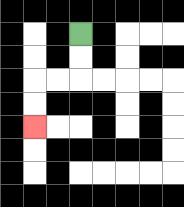{'start': '[3, 1]', 'end': '[1, 5]', 'path_directions': 'D,D,L,L,D,D', 'path_coordinates': '[[3, 1], [3, 2], [3, 3], [2, 3], [1, 3], [1, 4], [1, 5]]'}